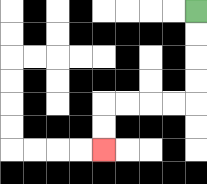{'start': '[8, 0]', 'end': '[4, 6]', 'path_directions': 'D,D,D,D,L,L,L,L,D,D', 'path_coordinates': '[[8, 0], [8, 1], [8, 2], [8, 3], [8, 4], [7, 4], [6, 4], [5, 4], [4, 4], [4, 5], [4, 6]]'}